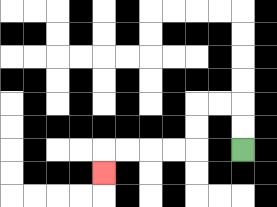{'start': '[10, 6]', 'end': '[4, 7]', 'path_directions': 'U,U,L,L,D,D,L,L,L,L,D', 'path_coordinates': '[[10, 6], [10, 5], [10, 4], [9, 4], [8, 4], [8, 5], [8, 6], [7, 6], [6, 6], [5, 6], [4, 6], [4, 7]]'}